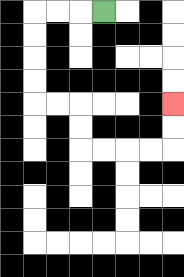{'start': '[4, 0]', 'end': '[7, 4]', 'path_directions': 'L,L,L,D,D,D,D,R,R,D,D,R,R,R,R,U,U', 'path_coordinates': '[[4, 0], [3, 0], [2, 0], [1, 0], [1, 1], [1, 2], [1, 3], [1, 4], [2, 4], [3, 4], [3, 5], [3, 6], [4, 6], [5, 6], [6, 6], [7, 6], [7, 5], [7, 4]]'}